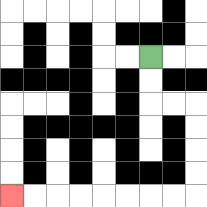{'start': '[6, 2]', 'end': '[0, 8]', 'path_directions': 'D,D,R,R,D,D,D,D,L,L,L,L,L,L,L,L', 'path_coordinates': '[[6, 2], [6, 3], [6, 4], [7, 4], [8, 4], [8, 5], [8, 6], [8, 7], [8, 8], [7, 8], [6, 8], [5, 8], [4, 8], [3, 8], [2, 8], [1, 8], [0, 8]]'}